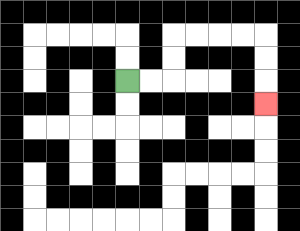{'start': '[5, 3]', 'end': '[11, 4]', 'path_directions': 'R,R,U,U,R,R,R,R,D,D,D', 'path_coordinates': '[[5, 3], [6, 3], [7, 3], [7, 2], [7, 1], [8, 1], [9, 1], [10, 1], [11, 1], [11, 2], [11, 3], [11, 4]]'}